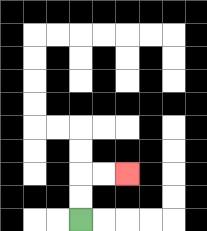{'start': '[3, 9]', 'end': '[5, 7]', 'path_directions': 'U,U,R,R', 'path_coordinates': '[[3, 9], [3, 8], [3, 7], [4, 7], [5, 7]]'}